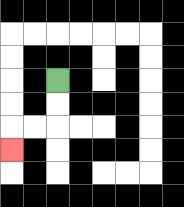{'start': '[2, 3]', 'end': '[0, 6]', 'path_directions': 'D,D,L,L,D', 'path_coordinates': '[[2, 3], [2, 4], [2, 5], [1, 5], [0, 5], [0, 6]]'}